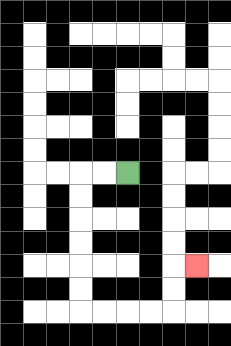{'start': '[5, 7]', 'end': '[8, 11]', 'path_directions': 'L,L,D,D,D,D,D,D,R,R,R,R,U,U,R', 'path_coordinates': '[[5, 7], [4, 7], [3, 7], [3, 8], [3, 9], [3, 10], [3, 11], [3, 12], [3, 13], [4, 13], [5, 13], [6, 13], [7, 13], [7, 12], [7, 11], [8, 11]]'}